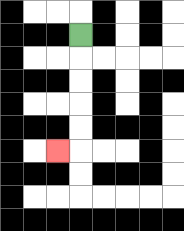{'start': '[3, 1]', 'end': '[2, 6]', 'path_directions': 'D,D,D,D,D,L', 'path_coordinates': '[[3, 1], [3, 2], [3, 3], [3, 4], [3, 5], [3, 6], [2, 6]]'}